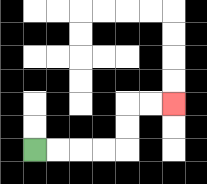{'start': '[1, 6]', 'end': '[7, 4]', 'path_directions': 'R,R,R,R,U,U,R,R', 'path_coordinates': '[[1, 6], [2, 6], [3, 6], [4, 6], [5, 6], [5, 5], [5, 4], [6, 4], [7, 4]]'}